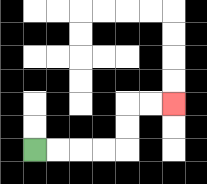{'start': '[1, 6]', 'end': '[7, 4]', 'path_directions': 'R,R,R,R,U,U,R,R', 'path_coordinates': '[[1, 6], [2, 6], [3, 6], [4, 6], [5, 6], [5, 5], [5, 4], [6, 4], [7, 4]]'}